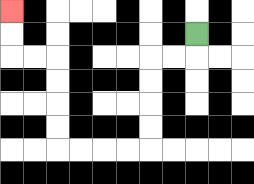{'start': '[8, 1]', 'end': '[0, 0]', 'path_directions': 'D,L,L,D,D,D,D,L,L,L,L,U,U,U,U,L,L,U,U', 'path_coordinates': '[[8, 1], [8, 2], [7, 2], [6, 2], [6, 3], [6, 4], [6, 5], [6, 6], [5, 6], [4, 6], [3, 6], [2, 6], [2, 5], [2, 4], [2, 3], [2, 2], [1, 2], [0, 2], [0, 1], [0, 0]]'}